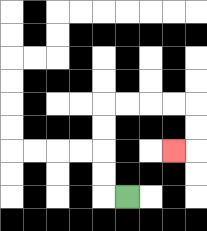{'start': '[5, 8]', 'end': '[7, 6]', 'path_directions': 'L,U,U,U,U,R,R,R,R,D,D,L', 'path_coordinates': '[[5, 8], [4, 8], [4, 7], [4, 6], [4, 5], [4, 4], [5, 4], [6, 4], [7, 4], [8, 4], [8, 5], [8, 6], [7, 6]]'}